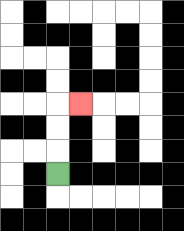{'start': '[2, 7]', 'end': '[3, 4]', 'path_directions': 'U,U,U,R', 'path_coordinates': '[[2, 7], [2, 6], [2, 5], [2, 4], [3, 4]]'}